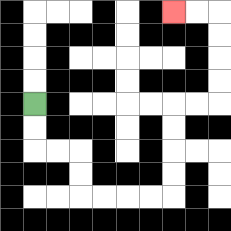{'start': '[1, 4]', 'end': '[7, 0]', 'path_directions': 'D,D,R,R,D,D,R,R,R,R,U,U,U,U,R,R,U,U,U,U,L,L', 'path_coordinates': '[[1, 4], [1, 5], [1, 6], [2, 6], [3, 6], [3, 7], [3, 8], [4, 8], [5, 8], [6, 8], [7, 8], [7, 7], [7, 6], [7, 5], [7, 4], [8, 4], [9, 4], [9, 3], [9, 2], [9, 1], [9, 0], [8, 0], [7, 0]]'}